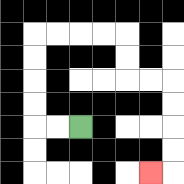{'start': '[3, 5]', 'end': '[6, 7]', 'path_directions': 'L,L,U,U,U,U,R,R,R,R,D,D,R,R,D,D,D,D,L', 'path_coordinates': '[[3, 5], [2, 5], [1, 5], [1, 4], [1, 3], [1, 2], [1, 1], [2, 1], [3, 1], [4, 1], [5, 1], [5, 2], [5, 3], [6, 3], [7, 3], [7, 4], [7, 5], [7, 6], [7, 7], [6, 7]]'}